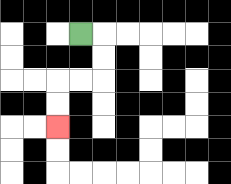{'start': '[3, 1]', 'end': '[2, 5]', 'path_directions': 'R,D,D,L,L,D,D', 'path_coordinates': '[[3, 1], [4, 1], [4, 2], [4, 3], [3, 3], [2, 3], [2, 4], [2, 5]]'}